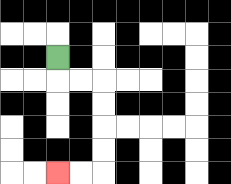{'start': '[2, 2]', 'end': '[2, 7]', 'path_directions': 'D,R,R,D,D,D,D,L,L', 'path_coordinates': '[[2, 2], [2, 3], [3, 3], [4, 3], [4, 4], [4, 5], [4, 6], [4, 7], [3, 7], [2, 7]]'}